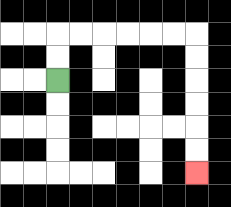{'start': '[2, 3]', 'end': '[8, 7]', 'path_directions': 'U,U,R,R,R,R,R,R,D,D,D,D,D,D', 'path_coordinates': '[[2, 3], [2, 2], [2, 1], [3, 1], [4, 1], [5, 1], [6, 1], [7, 1], [8, 1], [8, 2], [8, 3], [8, 4], [8, 5], [8, 6], [8, 7]]'}